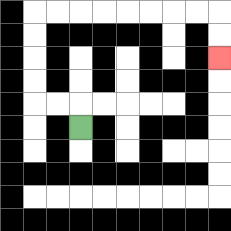{'start': '[3, 5]', 'end': '[9, 2]', 'path_directions': 'U,L,L,U,U,U,U,R,R,R,R,R,R,R,R,D,D', 'path_coordinates': '[[3, 5], [3, 4], [2, 4], [1, 4], [1, 3], [1, 2], [1, 1], [1, 0], [2, 0], [3, 0], [4, 0], [5, 0], [6, 0], [7, 0], [8, 0], [9, 0], [9, 1], [9, 2]]'}